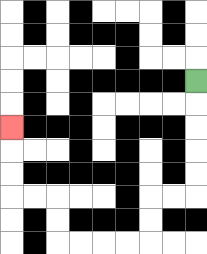{'start': '[8, 3]', 'end': '[0, 5]', 'path_directions': 'D,D,D,D,D,L,L,D,D,L,L,L,L,U,U,L,L,U,U,U', 'path_coordinates': '[[8, 3], [8, 4], [8, 5], [8, 6], [8, 7], [8, 8], [7, 8], [6, 8], [6, 9], [6, 10], [5, 10], [4, 10], [3, 10], [2, 10], [2, 9], [2, 8], [1, 8], [0, 8], [0, 7], [0, 6], [0, 5]]'}